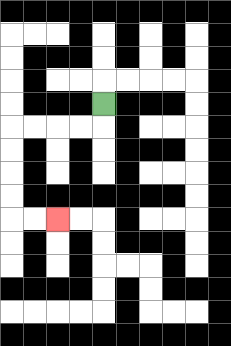{'start': '[4, 4]', 'end': '[2, 9]', 'path_directions': 'D,L,L,L,L,D,D,D,D,R,R', 'path_coordinates': '[[4, 4], [4, 5], [3, 5], [2, 5], [1, 5], [0, 5], [0, 6], [0, 7], [0, 8], [0, 9], [1, 9], [2, 9]]'}